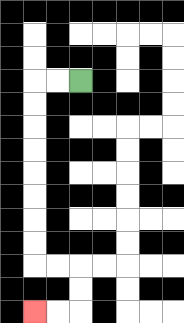{'start': '[3, 3]', 'end': '[1, 13]', 'path_directions': 'L,L,D,D,D,D,D,D,D,D,R,R,D,D,L,L', 'path_coordinates': '[[3, 3], [2, 3], [1, 3], [1, 4], [1, 5], [1, 6], [1, 7], [1, 8], [1, 9], [1, 10], [1, 11], [2, 11], [3, 11], [3, 12], [3, 13], [2, 13], [1, 13]]'}